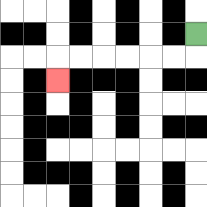{'start': '[8, 1]', 'end': '[2, 3]', 'path_directions': 'D,L,L,L,L,L,L,D', 'path_coordinates': '[[8, 1], [8, 2], [7, 2], [6, 2], [5, 2], [4, 2], [3, 2], [2, 2], [2, 3]]'}